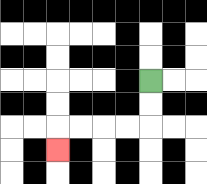{'start': '[6, 3]', 'end': '[2, 6]', 'path_directions': 'D,D,L,L,L,L,D', 'path_coordinates': '[[6, 3], [6, 4], [6, 5], [5, 5], [4, 5], [3, 5], [2, 5], [2, 6]]'}